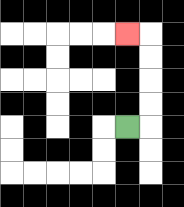{'start': '[5, 5]', 'end': '[5, 1]', 'path_directions': 'R,U,U,U,U,L', 'path_coordinates': '[[5, 5], [6, 5], [6, 4], [6, 3], [6, 2], [6, 1], [5, 1]]'}